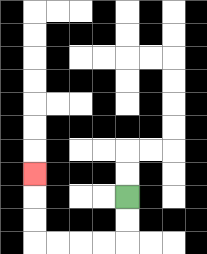{'start': '[5, 8]', 'end': '[1, 7]', 'path_directions': 'D,D,L,L,L,L,U,U,U', 'path_coordinates': '[[5, 8], [5, 9], [5, 10], [4, 10], [3, 10], [2, 10], [1, 10], [1, 9], [1, 8], [1, 7]]'}